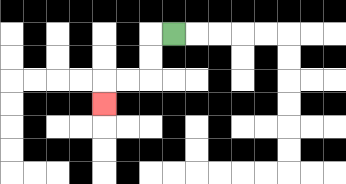{'start': '[7, 1]', 'end': '[4, 4]', 'path_directions': 'L,D,D,L,L,D', 'path_coordinates': '[[7, 1], [6, 1], [6, 2], [6, 3], [5, 3], [4, 3], [4, 4]]'}